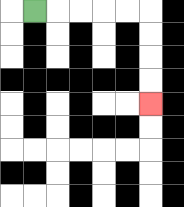{'start': '[1, 0]', 'end': '[6, 4]', 'path_directions': 'R,R,R,R,R,D,D,D,D', 'path_coordinates': '[[1, 0], [2, 0], [3, 0], [4, 0], [5, 0], [6, 0], [6, 1], [6, 2], [6, 3], [6, 4]]'}